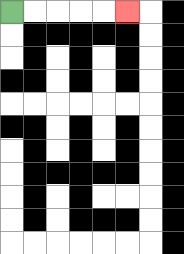{'start': '[0, 0]', 'end': '[5, 0]', 'path_directions': 'R,R,R,R,R', 'path_coordinates': '[[0, 0], [1, 0], [2, 0], [3, 0], [4, 0], [5, 0]]'}